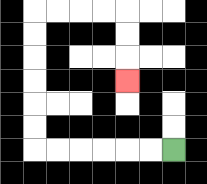{'start': '[7, 6]', 'end': '[5, 3]', 'path_directions': 'L,L,L,L,L,L,U,U,U,U,U,U,R,R,R,R,D,D,D', 'path_coordinates': '[[7, 6], [6, 6], [5, 6], [4, 6], [3, 6], [2, 6], [1, 6], [1, 5], [1, 4], [1, 3], [1, 2], [1, 1], [1, 0], [2, 0], [3, 0], [4, 0], [5, 0], [5, 1], [5, 2], [5, 3]]'}